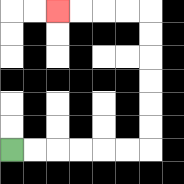{'start': '[0, 6]', 'end': '[2, 0]', 'path_directions': 'R,R,R,R,R,R,U,U,U,U,U,U,L,L,L,L', 'path_coordinates': '[[0, 6], [1, 6], [2, 6], [3, 6], [4, 6], [5, 6], [6, 6], [6, 5], [6, 4], [6, 3], [6, 2], [6, 1], [6, 0], [5, 0], [4, 0], [3, 0], [2, 0]]'}